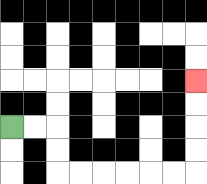{'start': '[0, 5]', 'end': '[8, 3]', 'path_directions': 'R,R,D,D,R,R,R,R,R,R,U,U,U,U', 'path_coordinates': '[[0, 5], [1, 5], [2, 5], [2, 6], [2, 7], [3, 7], [4, 7], [5, 7], [6, 7], [7, 7], [8, 7], [8, 6], [8, 5], [8, 4], [8, 3]]'}